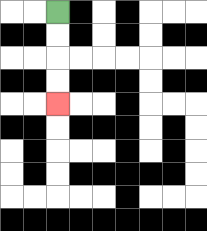{'start': '[2, 0]', 'end': '[2, 4]', 'path_directions': 'D,D,D,D', 'path_coordinates': '[[2, 0], [2, 1], [2, 2], [2, 3], [2, 4]]'}